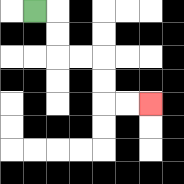{'start': '[1, 0]', 'end': '[6, 4]', 'path_directions': 'R,D,D,R,R,D,D,R,R', 'path_coordinates': '[[1, 0], [2, 0], [2, 1], [2, 2], [3, 2], [4, 2], [4, 3], [4, 4], [5, 4], [6, 4]]'}